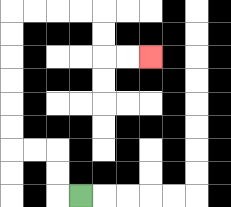{'start': '[3, 8]', 'end': '[6, 2]', 'path_directions': 'L,U,U,L,L,U,U,U,U,U,U,R,R,R,R,D,D,R,R', 'path_coordinates': '[[3, 8], [2, 8], [2, 7], [2, 6], [1, 6], [0, 6], [0, 5], [0, 4], [0, 3], [0, 2], [0, 1], [0, 0], [1, 0], [2, 0], [3, 0], [4, 0], [4, 1], [4, 2], [5, 2], [6, 2]]'}